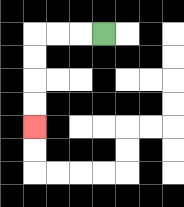{'start': '[4, 1]', 'end': '[1, 5]', 'path_directions': 'L,L,L,D,D,D,D', 'path_coordinates': '[[4, 1], [3, 1], [2, 1], [1, 1], [1, 2], [1, 3], [1, 4], [1, 5]]'}